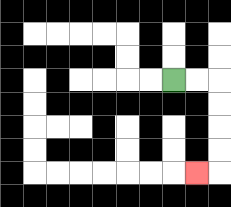{'start': '[7, 3]', 'end': '[8, 7]', 'path_directions': 'R,R,D,D,D,D,L', 'path_coordinates': '[[7, 3], [8, 3], [9, 3], [9, 4], [9, 5], [9, 6], [9, 7], [8, 7]]'}